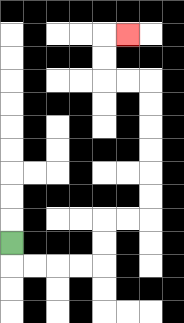{'start': '[0, 10]', 'end': '[5, 1]', 'path_directions': 'D,R,R,R,R,U,U,R,R,U,U,U,U,U,U,L,L,U,U,R', 'path_coordinates': '[[0, 10], [0, 11], [1, 11], [2, 11], [3, 11], [4, 11], [4, 10], [4, 9], [5, 9], [6, 9], [6, 8], [6, 7], [6, 6], [6, 5], [6, 4], [6, 3], [5, 3], [4, 3], [4, 2], [4, 1], [5, 1]]'}